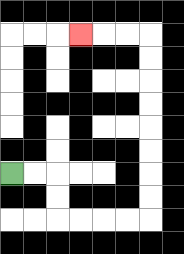{'start': '[0, 7]', 'end': '[3, 1]', 'path_directions': 'R,R,D,D,R,R,R,R,U,U,U,U,U,U,U,U,L,L,L', 'path_coordinates': '[[0, 7], [1, 7], [2, 7], [2, 8], [2, 9], [3, 9], [4, 9], [5, 9], [6, 9], [6, 8], [6, 7], [6, 6], [6, 5], [6, 4], [6, 3], [6, 2], [6, 1], [5, 1], [4, 1], [3, 1]]'}